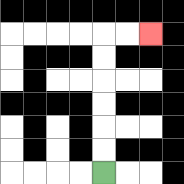{'start': '[4, 7]', 'end': '[6, 1]', 'path_directions': 'U,U,U,U,U,U,R,R', 'path_coordinates': '[[4, 7], [4, 6], [4, 5], [4, 4], [4, 3], [4, 2], [4, 1], [5, 1], [6, 1]]'}